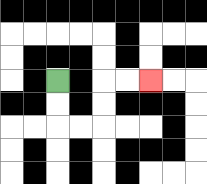{'start': '[2, 3]', 'end': '[6, 3]', 'path_directions': 'D,D,R,R,U,U,R,R', 'path_coordinates': '[[2, 3], [2, 4], [2, 5], [3, 5], [4, 5], [4, 4], [4, 3], [5, 3], [6, 3]]'}